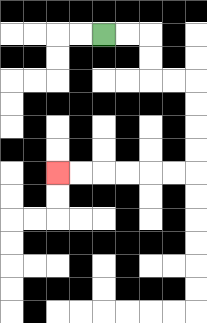{'start': '[4, 1]', 'end': '[2, 7]', 'path_directions': 'R,R,D,D,R,R,D,D,D,D,L,L,L,L,L,L', 'path_coordinates': '[[4, 1], [5, 1], [6, 1], [6, 2], [6, 3], [7, 3], [8, 3], [8, 4], [8, 5], [8, 6], [8, 7], [7, 7], [6, 7], [5, 7], [4, 7], [3, 7], [2, 7]]'}